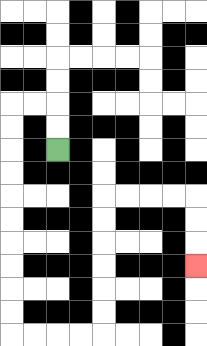{'start': '[2, 6]', 'end': '[8, 11]', 'path_directions': 'U,U,L,L,D,D,D,D,D,D,D,D,D,D,R,R,R,R,U,U,U,U,U,U,R,R,R,R,D,D,D', 'path_coordinates': '[[2, 6], [2, 5], [2, 4], [1, 4], [0, 4], [0, 5], [0, 6], [0, 7], [0, 8], [0, 9], [0, 10], [0, 11], [0, 12], [0, 13], [0, 14], [1, 14], [2, 14], [3, 14], [4, 14], [4, 13], [4, 12], [4, 11], [4, 10], [4, 9], [4, 8], [5, 8], [6, 8], [7, 8], [8, 8], [8, 9], [8, 10], [8, 11]]'}